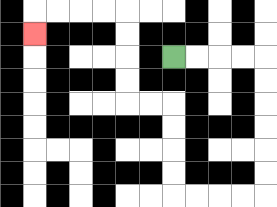{'start': '[7, 2]', 'end': '[1, 1]', 'path_directions': 'R,R,R,R,D,D,D,D,D,D,L,L,L,L,U,U,U,U,L,L,U,U,U,U,L,L,L,L,D', 'path_coordinates': '[[7, 2], [8, 2], [9, 2], [10, 2], [11, 2], [11, 3], [11, 4], [11, 5], [11, 6], [11, 7], [11, 8], [10, 8], [9, 8], [8, 8], [7, 8], [7, 7], [7, 6], [7, 5], [7, 4], [6, 4], [5, 4], [5, 3], [5, 2], [5, 1], [5, 0], [4, 0], [3, 0], [2, 0], [1, 0], [1, 1]]'}